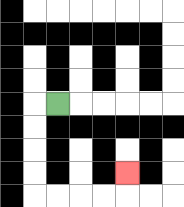{'start': '[2, 4]', 'end': '[5, 7]', 'path_directions': 'L,D,D,D,D,R,R,R,R,U', 'path_coordinates': '[[2, 4], [1, 4], [1, 5], [1, 6], [1, 7], [1, 8], [2, 8], [3, 8], [4, 8], [5, 8], [5, 7]]'}